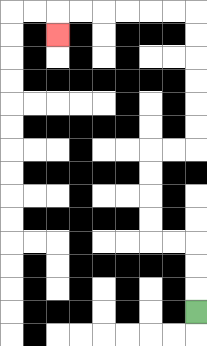{'start': '[8, 13]', 'end': '[2, 1]', 'path_directions': 'U,U,U,L,L,U,U,U,U,R,R,U,U,U,U,U,U,L,L,L,L,L,L,D', 'path_coordinates': '[[8, 13], [8, 12], [8, 11], [8, 10], [7, 10], [6, 10], [6, 9], [6, 8], [6, 7], [6, 6], [7, 6], [8, 6], [8, 5], [8, 4], [8, 3], [8, 2], [8, 1], [8, 0], [7, 0], [6, 0], [5, 0], [4, 0], [3, 0], [2, 0], [2, 1]]'}